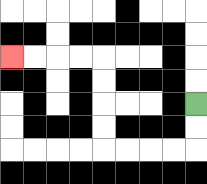{'start': '[8, 4]', 'end': '[0, 2]', 'path_directions': 'D,D,L,L,L,L,U,U,U,U,L,L,L,L', 'path_coordinates': '[[8, 4], [8, 5], [8, 6], [7, 6], [6, 6], [5, 6], [4, 6], [4, 5], [4, 4], [4, 3], [4, 2], [3, 2], [2, 2], [1, 2], [0, 2]]'}